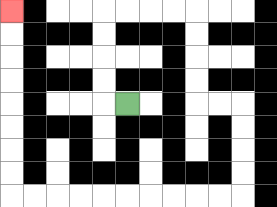{'start': '[5, 4]', 'end': '[0, 0]', 'path_directions': 'L,U,U,U,U,R,R,R,R,D,D,D,D,R,R,D,D,D,D,L,L,L,L,L,L,L,L,L,L,U,U,U,U,U,U,U,U', 'path_coordinates': '[[5, 4], [4, 4], [4, 3], [4, 2], [4, 1], [4, 0], [5, 0], [6, 0], [7, 0], [8, 0], [8, 1], [8, 2], [8, 3], [8, 4], [9, 4], [10, 4], [10, 5], [10, 6], [10, 7], [10, 8], [9, 8], [8, 8], [7, 8], [6, 8], [5, 8], [4, 8], [3, 8], [2, 8], [1, 8], [0, 8], [0, 7], [0, 6], [0, 5], [0, 4], [0, 3], [0, 2], [0, 1], [0, 0]]'}